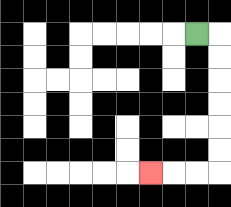{'start': '[8, 1]', 'end': '[6, 7]', 'path_directions': 'R,D,D,D,D,D,D,L,L,L', 'path_coordinates': '[[8, 1], [9, 1], [9, 2], [9, 3], [9, 4], [9, 5], [9, 6], [9, 7], [8, 7], [7, 7], [6, 7]]'}